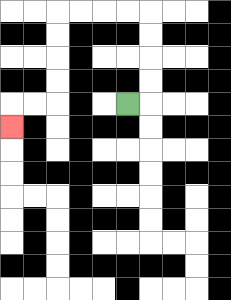{'start': '[5, 4]', 'end': '[0, 5]', 'path_directions': 'R,U,U,U,U,L,L,L,L,D,D,D,D,L,L,D', 'path_coordinates': '[[5, 4], [6, 4], [6, 3], [6, 2], [6, 1], [6, 0], [5, 0], [4, 0], [3, 0], [2, 0], [2, 1], [2, 2], [2, 3], [2, 4], [1, 4], [0, 4], [0, 5]]'}